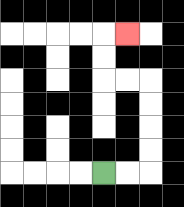{'start': '[4, 7]', 'end': '[5, 1]', 'path_directions': 'R,R,U,U,U,U,L,L,U,U,R', 'path_coordinates': '[[4, 7], [5, 7], [6, 7], [6, 6], [6, 5], [6, 4], [6, 3], [5, 3], [4, 3], [4, 2], [4, 1], [5, 1]]'}